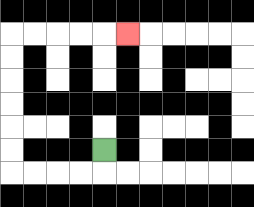{'start': '[4, 6]', 'end': '[5, 1]', 'path_directions': 'D,L,L,L,L,U,U,U,U,U,U,R,R,R,R,R', 'path_coordinates': '[[4, 6], [4, 7], [3, 7], [2, 7], [1, 7], [0, 7], [0, 6], [0, 5], [0, 4], [0, 3], [0, 2], [0, 1], [1, 1], [2, 1], [3, 1], [4, 1], [5, 1]]'}